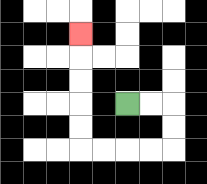{'start': '[5, 4]', 'end': '[3, 1]', 'path_directions': 'R,R,D,D,L,L,L,L,U,U,U,U,U', 'path_coordinates': '[[5, 4], [6, 4], [7, 4], [7, 5], [7, 6], [6, 6], [5, 6], [4, 6], [3, 6], [3, 5], [3, 4], [3, 3], [3, 2], [3, 1]]'}